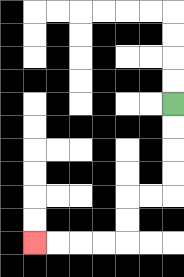{'start': '[7, 4]', 'end': '[1, 10]', 'path_directions': 'D,D,D,D,L,L,D,D,L,L,L,L', 'path_coordinates': '[[7, 4], [7, 5], [7, 6], [7, 7], [7, 8], [6, 8], [5, 8], [5, 9], [5, 10], [4, 10], [3, 10], [2, 10], [1, 10]]'}